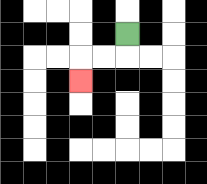{'start': '[5, 1]', 'end': '[3, 3]', 'path_directions': 'D,L,L,D', 'path_coordinates': '[[5, 1], [5, 2], [4, 2], [3, 2], [3, 3]]'}